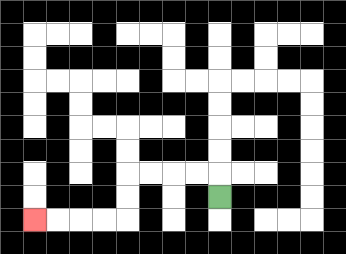{'start': '[9, 8]', 'end': '[1, 9]', 'path_directions': 'U,L,L,L,L,D,D,L,L,L,L', 'path_coordinates': '[[9, 8], [9, 7], [8, 7], [7, 7], [6, 7], [5, 7], [5, 8], [5, 9], [4, 9], [3, 9], [2, 9], [1, 9]]'}